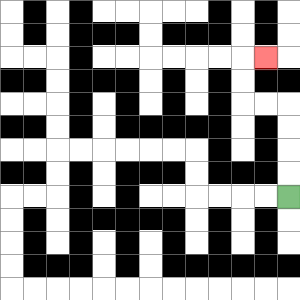{'start': '[12, 8]', 'end': '[11, 2]', 'path_directions': 'U,U,U,U,L,L,U,U,R', 'path_coordinates': '[[12, 8], [12, 7], [12, 6], [12, 5], [12, 4], [11, 4], [10, 4], [10, 3], [10, 2], [11, 2]]'}